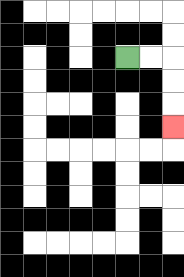{'start': '[5, 2]', 'end': '[7, 5]', 'path_directions': 'R,R,D,D,D', 'path_coordinates': '[[5, 2], [6, 2], [7, 2], [7, 3], [7, 4], [7, 5]]'}